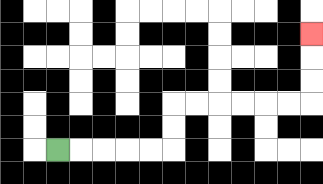{'start': '[2, 6]', 'end': '[13, 1]', 'path_directions': 'R,R,R,R,R,U,U,R,R,R,R,R,R,U,U,U', 'path_coordinates': '[[2, 6], [3, 6], [4, 6], [5, 6], [6, 6], [7, 6], [7, 5], [7, 4], [8, 4], [9, 4], [10, 4], [11, 4], [12, 4], [13, 4], [13, 3], [13, 2], [13, 1]]'}